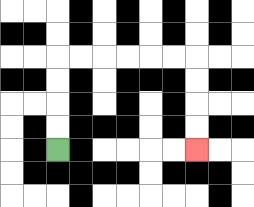{'start': '[2, 6]', 'end': '[8, 6]', 'path_directions': 'U,U,U,U,R,R,R,R,R,R,D,D,D,D', 'path_coordinates': '[[2, 6], [2, 5], [2, 4], [2, 3], [2, 2], [3, 2], [4, 2], [5, 2], [6, 2], [7, 2], [8, 2], [8, 3], [8, 4], [8, 5], [8, 6]]'}